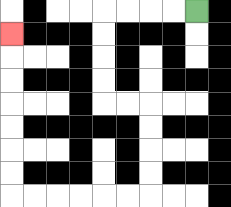{'start': '[8, 0]', 'end': '[0, 1]', 'path_directions': 'L,L,L,L,D,D,D,D,R,R,D,D,D,D,L,L,L,L,L,L,U,U,U,U,U,U,U', 'path_coordinates': '[[8, 0], [7, 0], [6, 0], [5, 0], [4, 0], [4, 1], [4, 2], [4, 3], [4, 4], [5, 4], [6, 4], [6, 5], [6, 6], [6, 7], [6, 8], [5, 8], [4, 8], [3, 8], [2, 8], [1, 8], [0, 8], [0, 7], [0, 6], [0, 5], [0, 4], [0, 3], [0, 2], [0, 1]]'}